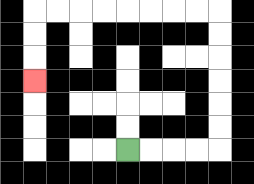{'start': '[5, 6]', 'end': '[1, 3]', 'path_directions': 'R,R,R,R,U,U,U,U,U,U,L,L,L,L,L,L,L,L,D,D,D', 'path_coordinates': '[[5, 6], [6, 6], [7, 6], [8, 6], [9, 6], [9, 5], [9, 4], [9, 3], [9, 2], [9, 1], [9, 0], [8, 0], [7, 0], [6, 0], [5, 0], [4, 0], [3, 0], [2, 0], [1, 0], [1, 1], [1, 2], [1, 3]]'}